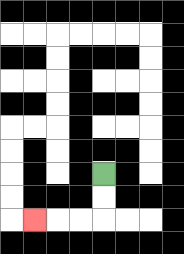{'start': '[4, 7]', 'end': '[1, 9]', 'path_directions': 'D,D,L,L,L', 'path_coordinates': '[[4, 7], [4, 8], [4, 9], [3, 9], [2, 9], [1, 9]]'}